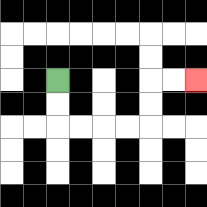{'start': '[2, 3]', 'end': '[8, 3]', 'path_directions': 'D,D,R,R,R,R,U,U,R,R', 'path_coordinates': '[[2, 3], [2, 4], [2, 5], [3, 5], [4, 5], [5, 5], [6, 5], [6, 4], [6, 3], [7, 3], [8, 3]]'}